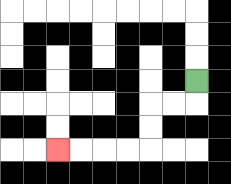{'start': '[8, 3]', 'end': '[2, 6]', 'path_directions': 'D,L,L,D,D,L,L,L,L', 'path_coordinates': '[[8, 3], [8, 4], [7, 4], [6, 4], [6, 5], [6, 6], [5, 6], [4, 6], [3, 6], [2, 6]]'}